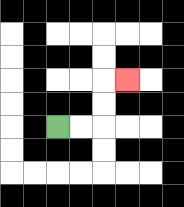{'start': '[2, 5]', 'end': '[5, 3]', 'path_directions': 'R,R,U,U,R', 'path_coordinates': '[[2, 5], [3, 5], [4, 5], [4, 4], [4, 3], [5, 3]]'}